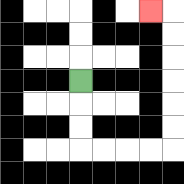{'start': '[3, 3]', 'end': '[6, 0]', 'path_directions': 'D,D,D,R,R,R,R,U,U,U,U,U,U,L', 'path_coordinates': '[[3, 3], [3, 4], [3, 5], [3, 6], [4, 6], [5, 6], [6, 6], [7, 6], [7, 5], [7, 4], [7, 3], [7, 2], [7, 1], [7, 0], [6, 0]]'}